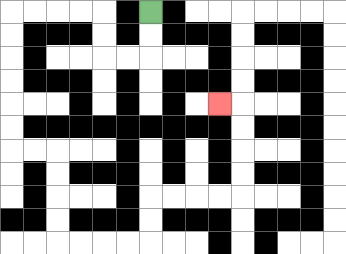{'start': '[6, 0]', 'end': '[9, 4]', 'path_directions': 'D,D,L,L,U,U,L,L,L,L,D,D,D,D,D,D,R,R,D,D,D,D,R,R,R,R,U,U,R,R,R,R,U,U,U,U,L', 'path_coordinates': '[[6, 0], [6, 1], [6, 2], [5, 2], [4, 2], [4, 1], [4, 0], [3, 0], [2, 0], [1, 0], [0, 0], [0, 1], [0, 2], [0, 3], [0, 4], [0, 5], [0, 6], [1, 6], [2, 6], [2, 7], [2, 8], [2, 9], [2, 10], [3, 10], [4, 10], [5, 10], [6, 10], [6, 9], [6, 8], [7, 8], [8, 8], [9, 8], [10, 8], [10, 7], [10, 6], [10, 5], [10, 4], [9, 4]]'}